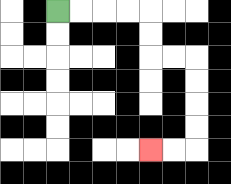{'start': '[2, 0]', 'end': '[6, 6]', 'path_directions': 'R,R,R,R,D,D,R,R,D,D,D,D,L,L', 'path_coordinates': '[[2, 0], [3, 0], [4, 0], [5, 0], [6, 0], [6, 1], [6, 2], [7, 2], [8, 2], [8, 3], [8, 4], [8, 5], [8, 6], [7, 6], [6, 6]]'}